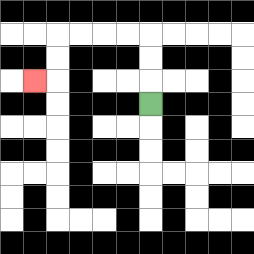{'start': '[6, 4]', 'end': '[1, 3]', 'path_directions': 'U,U,U,L,L,L,L,D,D,L', 'path_coordinates': '[[6, 4], [6, 3], [6, 2], [6, 1], [5, 1], [4, 1], [3, 1], [2, 1], [2, 2], [2, 3], [1, 3]]'}